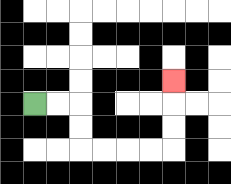{'start': '[1, 4]', 'end': '[7, 3]', 'path_directions': 'R,R,D,D,R,R,R,R,U,U,U', 'path_coordinates': '[[1, 4], [2, 4], [3, 4], [3, 5], [3, 6], [4, 6], [5, 6], [6, 6], [7, 6], [7, 5], [7, 4], [7, 3]]'}